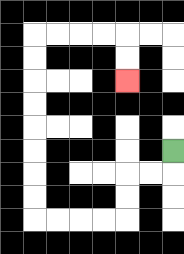{'start': '[7, 6]', 'end': '[5, 3]', 'path_directions': 'D,L,L,D,D,L,L,L,L,U,U,U,U,U,U,U,U,R,R,R,R,D,D', 'path_coordinates': '[[7, 6], [7, 7], [6, 7], [5, 7], [5, 8], [5, 9], [4, 9], [3, 9], [2, 9], [1, 9], [1, 8], [1, 7], [1, 6], [1, 5], [1, 4], [1, 3], [1, 2], [1, 1], [2, 1], [3, 1], [4, 1], [5, 1], [5, 2], [5, 3]]'}